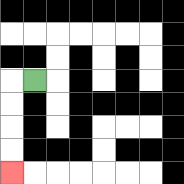{'start': '[1, 3]', 'end': '[0, 7]', 'path_directions': 'L,D,D,D,D', 'path_coordinates': '[[1, 3], [0, 3], [0, 4], [0, 5], [0, 6], [0, 7]]'}